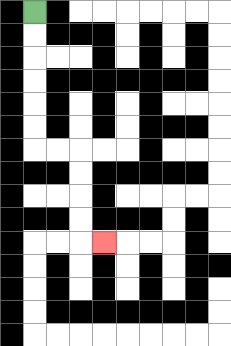{'start': '[1, 0]', 'end': '[4, 10]', 'path_directions': 'D,D,D,D,D,D,R,R,D,D,D,D,R', 'path_coordinates': '[[1, 0], [1, 1], [1, 2], [1, 3], [1, 4], [1, 5], [1, 6], [2, 6], [3, 6], [3, 7], [3, 8], [3, 9], [3, 10], [4, 10]]'}